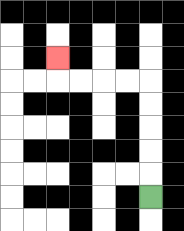{'start': '[6, 8]', 'end': '[2, 2]', 'path_directions': 'U,U,U,U,U,L,L,L,L,U', 'path_coordinates': '[[6, 8], [6, 7], [6, 6], [6, 5], [6, 4], [6, 3], [5, 3], [4, 3], [3, 3], [2, 3], [2, 2]]'}